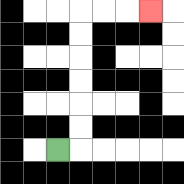{'start': '[2, 6]', 'end': '[6, 0]', 'path_directions': 'R,U,U,U,U,U,U,R,R,R', 'path_coordinates': '[[2, 6], [3, 6], [3, 5], [3, 4], [3, 3], [3, 2], [3, 1], [3, 0], [4, 0], [5, 0], [6, 0]]'}